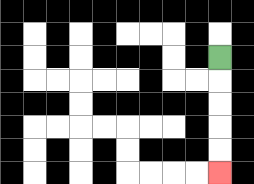{'start': '[9, 2]', 'end': '[9, 7]', 'path_directions': 'D,D,D,D,D', 'path_coordinates': '[[9, 2], [9, 3], [9, 4], [9, 5], [9, 6], [9, 7]]'}